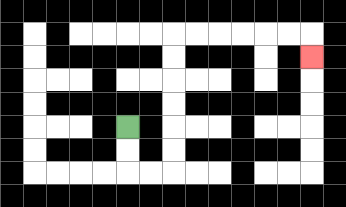{'start': '[5, 5]', 'end': '[13, 2]', 'path_directions': 'D,D,R,R,U,U,U,U,U,U,R,R,R,R,R,R,D', 'path_coordinates': '[[5, 5], [5, 6], [5, 7], [6, 7], [7, 7], [7, 6], [7, 5], [7, 4], [7, 3], [7, 2], [7, 1], [8, 1], [9, 1], [10, 1], [11, 1], [12, 1], [13, 1], [13, 2]]'}